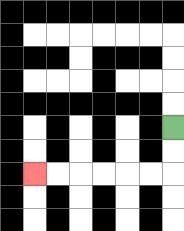{'start': '[7, 5]', 'end': '[1, 7]', 'path_directions': 'D,D,L,L,L,L,L,L', 'path_coordinates': '[[7, 5], [7, 6], [7, 7], [6, 7], [5, 7], [4, 7], [3, 7], [2, 7], [1, 7]]'}